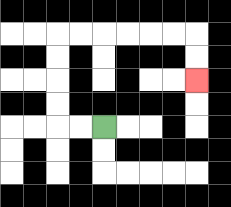{'start': '[4, 5]', 'end': '[8, 3]', 'path_directions': 'L,L,U,U,U,U,R,R,R,R,R,R,D,D', 'path_coordinates': '[[4, 5], [3, 5], [2, 5], [2, 4], [2, 3], [2, 2], [2, 1], [3, 1], [4, 1], [5, 1], [6, 1], [7, 1], [8, 1], [8, 2], [8, 3]]'}